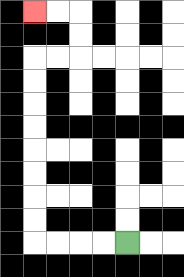{'start': '[5, 10]', 'end': '[1, 0]', 'path_directions': 'L,L,L,L,U,U,U,U,U,U,U,U,R,R,U,U,L,L', 'path_coordinates': '[[5, 10], [4, 10], [3, 10], [2, 10], [1, 10], [1, 9], [1, 8], [1, 7], [1, 6], [1, 5], [1, 4], [1, 3], [1, 2], [2, 2], [3, 2], [3, 1], [3, 0], [2, 0], [1, 0]]'}